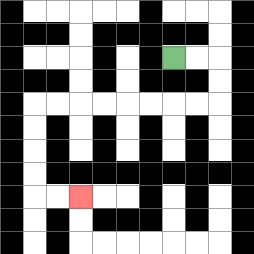{'start': '[7, 2]', 'end': '[3, 8]', 'path_directions': 'R,R,D,D,L,L,L,L,L,L,L,L,D,D,D,D,R,R', 'path_coordinates': '[[7, 2], [8, 2], [9, 2], [9, 3], [9, 4], [8, 4], [7, 4], [6, 4], [5, 4], [4, 4], [3, 4], [2, 4], [1, 4], [1, 5], [1, 6], [1, 7], [1, 8], [2, 8], [3, 8]]'}